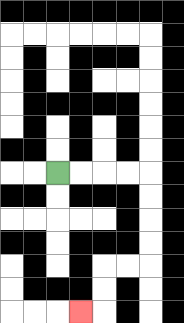{'start': '[2, 7]', 'end': '[3, 13]', 'path_directions': 'R,R,R,R,D,D,D,D,L,L,D,D,L', 'path_coordinates': '[[2, 7], [3, 7], [4, 7], [5, 7], [6, 7], [6, 8], [6, 9], [6, 10], [6, 11], [5, 11], [4, 11], [4, 12], [4, 13], [3, 13]]'}